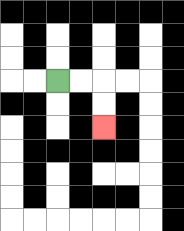{'start': '[2, 3]', 'end': '[4, 5]', 'path_directions': 'R,R,D,D', 'path_coordinates': '[[2, 3], [3, 3], [4, 3], [4, 4], [4, 5]]'}